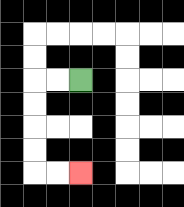{'start': '[3, 3]', 'end': '[3, 7]', 'path_directions': 'L,L,D,D,D,D,R,R', 'path_coordinates': '[[3, 3], [2, 3], [1, 3], [1, 4], [1, 5], [1, 6], [1, 7], [2, 7], [3, 7]]'}